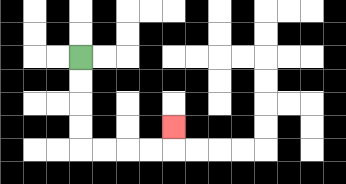{'start': '[3, 2]', 'end': '[7, 5]', 'path_directions': 'D,D,D,D,R,R,R,R,U', 'path_coordinates': '[[3, 2], [3, 3], [3, 4], [3, 5], [3, 6], [4, 6], [5, 6], [6, 6], [7, 6], [7, 5]]'}